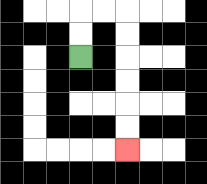{'start': '[3, 2]', 'end': '[5, 6]', 'path_directions': 'U,U,R,R,D,D,D,D,D,D', 'path_coordinates': '[[3, 2], [3, 1], [3, 0], [4, 0], [5, 0], [5, 1], [5, 2], [5, 3], [5, 4], [5, 5], [5, 6]]'}